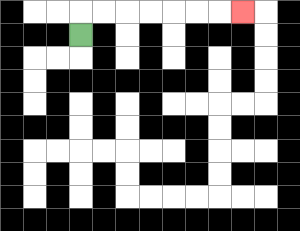{'start': '[3, 1]', 'end': '[10, 0]', 'path_directions': 'U,R,R,R,R,R,R,R', 'path_coordinates': '[[3, 1], [3, 0], [4, 0], [5, 0], [6, 0], [7, 0], [8, 0], [9, 0], [10, 0]]'}